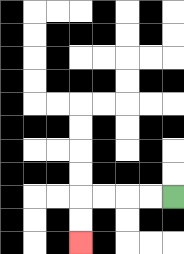{'start': '[7, 8]', 'end': '[3, 10]', 'path_directions': 'L,L,L,L,D,D', 'path_coordinates': '[[7, 8], [6, 8], [5, 8], [4, 8], [3, 8], [3, 9], [3, 10]]'}